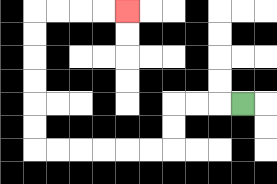{'start': '[10, 4]', 'end': '[5, 0]', 'path_directions': 'L,L,L,D,D,L,L,L,L,L,L,U,U,U,U,U,U,R,R,R,R', 'path_coordinates': '[[10, 4], [9, 4], [8, 4], [7, 4], [7, 5], [7, 6], [6, 6], [5, 6], [4, 6], [3, 6], [2, 6], [1, 6], [1, 5], [1, 4], [1, 3], [1, 2], [1, 1], [1, 0], [2, 0], [3, 0], [4, 0], [5, 0]]'}